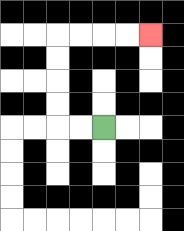{'start': '[4, 5]', 'end': '[6, 1]', 'path_directions': 'L,L,U,U,U,U,R,R,R,R', 'path_coordinates': '[[4, 5], [3, 5], [2, 5], [2, 4], [2, 3], [2, 2], [2, 1], [3, 1], [4, 1], [5, 1], [6, 1]]'}